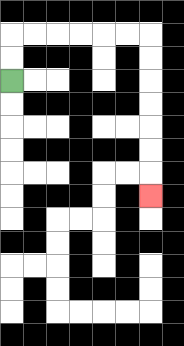{'start': '[0, 3]', 'end': '[6, 8]', 'path_directions': 'U,U,R,R,R,R,R,R,D,D,D,D,D,D,D', 'path_coordinates': '[[0, 3], [0, 2], [0, 1], [1, 1], [2, 1], [3, 1], [4, 1], [5, 1], [6, 1], [6, 2], [6, 3], [6, 4], [6, 5], [6, 6], [6, 7], [6, 8]]'}